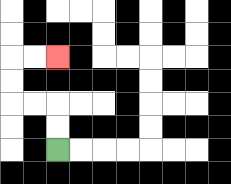{'start': '[2, 6]', 'end': '[2, 2]', 'path_directions': 'U,U,L,L,U,U,R,R', 'path_coordinates': '[[2, 6], [2, 5], [2, 4], [1, 4], [0, 4], [0, 3], [0, 2], [1, 2], [2, 2]]'}